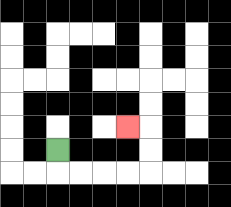{'start': '[2, 6]', 'end': '[5, 5]', 'path_directions': 'D,R,R,R,R,U,U,L', 'path_coordinates': '[[2, 6], [2, 7], [3, 7], [4, 7], [5, 7], [6, 7], [6, 6], [6, 5], [5, 5]]'}